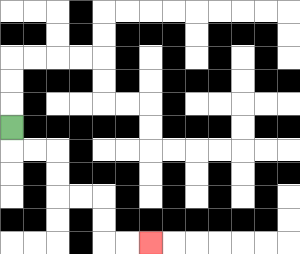{'start': '[0, 5]', 'end': '[6, 10]', 'path_directions': 'D,R,R,D,D,R,R,D,D,R,R', 'path_coordinates': '[[0, 5], [0, 6], [1, 6], [2, 6], [2, 7], [2, 8], [3, 8], [4, 8], [4, 9], [4, 10], [5, 10], [6, 10]]'}